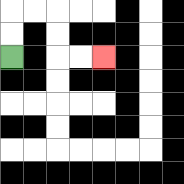{'start': '[0, 2]', 'end': '[4, 2]', 'path_directions': 'U,U,R,R,D,D,R,R', 'path_coordinates': '[[0, 2], [0, 1], [0, 0], [1, 0], [2, 0], [2, 1], [2, 2], [3, 2], [4, 2]]'}